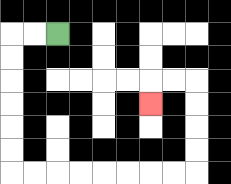{'start': '[2, 1]', 'end': '[6, 4]', 'path_directions': 'L,L,D,D,D,D,D,D,R,R,R,R,R,R,R,R,U,U,U,U,L,L,D', 'path_coordinates': '[[2, 1], [1, 1], [0, 1], [0, 2], [0, 3], [0, 4], [0, 5], [0, 6], [0, 7], [1, 7], [2, 7], [3, 7], [4, 7], [5, 7], [6, 7], [7, 7], [8, 7], [8, 6], [8, 5], [8, 4], [8, 3], [7, 3], [6, 3], [6, 4]]'}